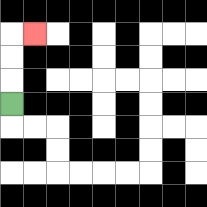{'start': '[0, 4]', 'end': '[1, 1]', 'path_directions': 'U,U,U,R', 'path_coordinates': '[[0, 4], [0, 3], [0, 2], [0, 1], [1, 1]]'}